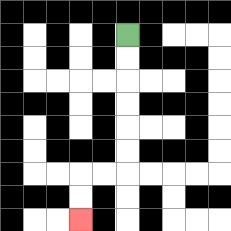{'start': '[5, 1]', 'end': '[3, 9]', 'path_directions': 'D,D,D,D,D,D,L,L,D,D', 'path_coordinates': '[[5, 1], [5, 2], [5, 3], [5, 4], [5, 5], [5, 6], [5, 7], [4, 7], [3, 7], [3, 8], [3, 9]]'}